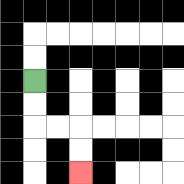{'start': '[1, 3]', 'end': '[3, 7]', 'path_directions': 'D,D,R,R,D,D', 'path_coordinates': '[[1, 3], [1, 4], [1, 5], [2, 5], [3, 5], [3, 6], [3, 7]]'}